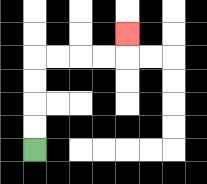{'start': '[1, 6]', 'end': '[5, 1]', 'path_directions': 'U,U,U,U,R,R,R,R,U', 'path_coordinates': '[[1, 6], [1, 5], [1, 4], [1, 3], [1, 2], [2, 2], [3, 2], [4, 2], [5, 2], [5, 1]]'}